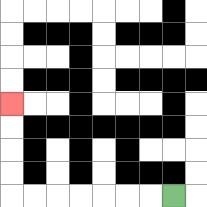{'start': '[7, 8]', 'end': '[0, 4]', 'path_directions': 'L,L,L,L,L,L,L,U,U,U,U', 'path_coordinates': '[[7, 8], [6, 8], [5, 8], [4, 8], [3, 8], [2, 8], [1, 8], [0, 8], [0, 7], [0, 6], [0, 5], [0, 4]]'}